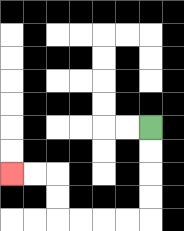{'start': '[6, 5]', 'end': '[0, 7]', 'path_directions': 'D,D,D,D,L,L,L,L,U,U,L,L', 'path_coordinates': '[[6, 5], [6, 6], [6, 7], [6, 8], [6, 9], [5, 9], [4, 9], [3, 9], [2, 9], [2, 8], [2, 7], [1, 7], [0, 7]]'}